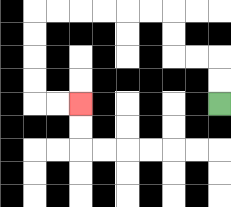{'start': '[9, 4]', 'end': '[3, 4]', 'path_directions': 'U,U,L,L,U,U,L,L,L,L,L,L,D,D,D,D,R,R', 'path_coordinates': '[[9, 4], [9, 3], [9, 2], [8, 2], [7, 2], [7, 1], [7, 0], [6, 0], [5, 0], [4, 0], [3, 0], [2, 0], [1, 0], [1, 1], [1, 2], [1, 3], [1, 4], [2, 4], [3, 4]]'}